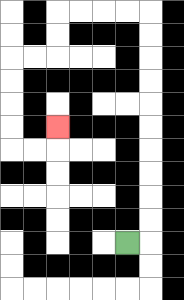{'start': '[5, 10]', 'end': '[2, 5]', 'path_directions': 'R,U,U,U,U,U,U,U,U,U,U,L,L,L,L,D,D,L,L,D,D,D,D,R,R,U', 'path_coordinates': '[[5, 10], [6, 10], [6, 9], [6, 8], [6, 7], [6, 6], [6, 5], [6, 4], [6, 3], [6, 2], [6, 1], [6, 0], [5, 0], [4, 0], [3, 0], [2, 0], [2, 1], [2, 2], [1, 2], [0, 2], [0, 3], [0, 4], [0, 5], [0, 6], [1, 6], [2, 6], [2, 5]]'}